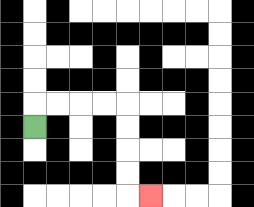{'start': '[1, 5]', 'end': '[6, 8]', 'path_directions': 'U,R,R,R,R,D,D,D,D,R', 'path_coordinates': '[[1, 5], [1, 4], [2, 4], [3, 4], [4, 4], [5, 4], [5, 5], [5, 6], [5, 7], [5, 8], [6, 8]]'}